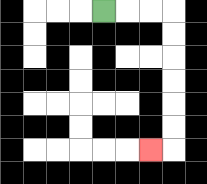{'start': '[4, 0]', 'end': '[6, 6]', 'path_directions': 'R,R,R,D,D,D,D,D,D,L', 'path_coordinates': '[[4, 0], [5, 0], [6, 0], [7, 0], [7, 1], [7, 2], [7, 3], [7, 4], [7, 5], [7, 6], [6, 6]]'}